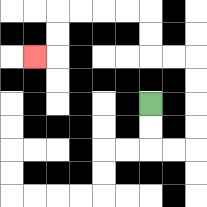{'start': '[6, 4]', 'end': '[1, 2]', 'path_directions': 'D,D,R,R,U,U,U,U,L,L,U,U,L,L,L,L,D,D,L', 'path_coordinates': '[[6, 4], [6, 5], [6, 6], [7, 6], [8, 6], [8, 5], [8, 4], [8, 3], [8, 2], [7, 2], [6, 2], [6, 1], [6, 0], [5, 0], [4, 0], [3, 0], [2, 0], [2, 1], [2, 2], [1, 2]]'}